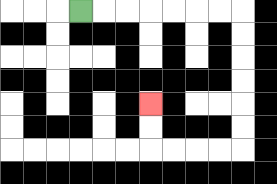{'start': '[3, 0]', 'end': '[6, 4]', 'path_directions': 'R,R,R,R,R,R,R,D,D,D,D,D,D,L,L,L,L,U,U', 'path_coordinates': '[[3, 0], [4, 0], [5, 0], [6, 0], [7, 0], [8, 0], [9, 0], [10, 0], [10, 1], [10, 2], [10, 3], [10, 4], [10, 5], [10, 6], [9, 6], [8, 6], [7, 6], [6, 6], [6, 5], [6, 4]]'}